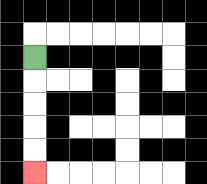{'start': '[1, 2]', 'end': '[1, 7]', 'path_directions': 'D,D,D,D,D', 'path_coordinates': '[[1, 2], [1, 3], [1, 4], [1, 5], [1, 6], [1, 7]]'}